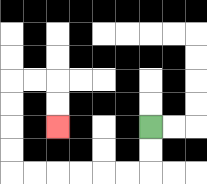{'start': '[6, 5]', 'end': '[2, 5]', 'path_directions': 'D,D,L,L,L,L,L,L,U,U,U,U,R,R,D,D', 'path_coordinates': '[[6, 5], [6, 6], [6, 7], [5, 7], [4, 7], [3, 7], [2, 7], [1, 7], [0, 7], [0, 6], [0, 5], [0, 4], [0, 3], [1, 3], [2, 3], [2, 4], [2, 5]]'}